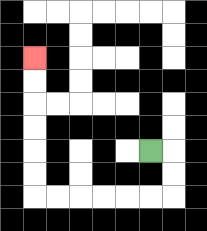{'start': '[6, 6]', 'end': '[1, 2]', 'path_directions': 'R,D,D,L,L,L,L,L,L,U,U,U,U,U,U', 'path_coordinates': '[[6, 6], [7, 6], [7, 7], [7, 8], [6, 8], [5, 8], [4, 8], [3, 8], [2, 8], [1, 8], [1, 7], [1, 6], [1, 5], [1, 4], [1, 3], [1, 2]]'}